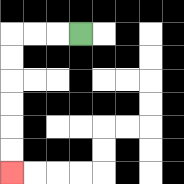{'start': '[3, 1]', 'end': '[0, 7]', 'path_directions': 'L,L,L,D,D,D,D,D,D', 'path_coordinates': '[[3, 1], [2, 1], [1, 1], [0, 1], [0, 2], [0, 3], [0, 4], [0, 5], [0, 6], [0, 7]]'}